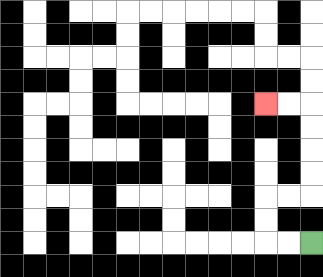{'start': '[13, 10]', 'end': '[11, 4]', 'path_directions': 'L,L,U,U,R,R,U,U,U,U,L,L', 'path_coordinates': '[[13, 10], [12, 10], [11, 10], [11, 9], [11, 8], [12, 8], [13, 8], [13, 7], [13, 6], [13, 5], [13, 4], [12, 4], [11, 4]]'}